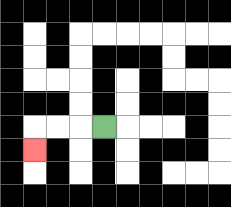{'start': '[4, 5]', 'end': '[1, 6]', 'path_directions': 'L,L,L,D', 'path_coordinates': '[[4, 5], [3, 5], [2, 5], [1, 5], [1, 6]]'}